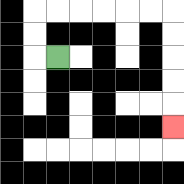{'start': '[2, 2]', 'end': '[7, 5]', 'path_directions': 'L,U,U,R,R,R,R,R,R,D,D,D,D,D', 'path_coordinates': '[[2, 2], [1, 2], [1, 1], [1, 0], [2, 0], [3, 0], [4, 0], [5, 0], [6, 0], [7, 0], [7, 1], [7, 2], [7, 3], [7, 4], [7, 5]]'}